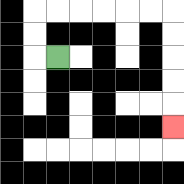{'start': '[2, 2]', 'end': '[7, 5]', 'path_directions': 'L,U,U,R,R,R,R,R,R,D,D,D,D,D', 'path_coordinates': '[[2, 2], [1, 2], [1, 1], [1, 0], [2, 0], [3, 0], [4, 0], [5, 0], [6, 0], [7, 0], [7, 1], [7, 2], [7, 3], [7, 4], [7, 5]]'}